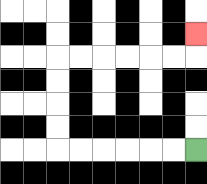{'start': '[8, 6]', 'end': '[8, 1]', 'path_directions': 'L,L,L,L,L,L,U,U,U,U,R,R,R,R,R,R,U', 'path_coordinates': '[[8, 6], [7, 6], [6, 6], [5, 6], [4, 6], [3, 6], [2, 6], [2, 5], [2, 4], [2, 3], [2, 2], [3, 2], [4, 2], [5, 2], [6, 2], [7, 2], [8, 2], [8, 1]]'}